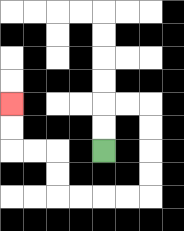{'start': '[4, 6]', 'end': '[0, 4]', 'path_directions': 'U,U,R,R,D,D,D,D,L,L,L,L,U,U,L,L,U,U', 'path_coordinates': '[[4, 6], [4, 5], [4, 4], [5, 4], [6, 4], [6, 5], [6, 6], [6, 7], [6, 8], [5, 8], [4, 8], [3, 8], [2, 8], [2, 7], [2, 6], [1, 6], [0, 6], [0, 5], [0, 4]]'}